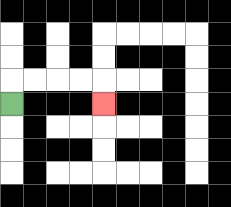{'start': '[0, 4]', 'end': '[4, 4]', 'path_directions': 'U,R,R,R,R,D', 'path_coordinates': '[[0, 4], [0, 3], [1, 3], [2, 3], [3, 3], [4, 3], [4, 4]]'}